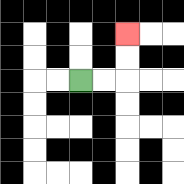{'start': '[3, 3]', 'end': '[5, 1]', 'path_directions': 'R,R,U,U', 'path_coordinates': '[[3, 3], [4, 3], [5, 3], [5, 2], [5, 1]]'}